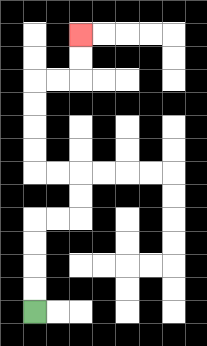{'start': '[1, 13]', 'end': '[3, 1]', 'path_directions': 'U,U,U,U,R,R,U,U,L,L,U,U,U,U,R,R,U,U', 'path_coordinates': '[[1, 13], [1, 12], [1, 11], [1, 10], [1, 9], [2, 9], [3, 9], [3, 8], [3, 7], [2, 7], [1, 7], [1, 6], [1, 5], [1, 4], [1, 3], [2, 3], [3, 3], [3, 2], [3, 1]]'}